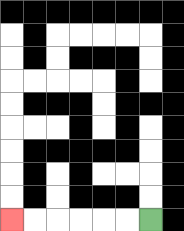{'start': '[6, 9]', 'end': '[0, 9]', 'path_directions': 'L,L,L,L,L,L', 'path_coordinates': '[[6, 9], [5, 9], [4, 9], [3, 9], [2, 9], [1, 9], [0, 9]]'}